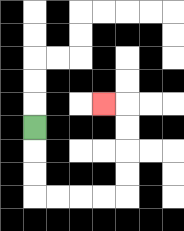{'start': '[1, 5]', 'end': '[4, 4]', 'path_directions': 'D,D,D,R,R,R,R,U,U,U,U,L', 'path_coordinates': '[[1, 5], [1, 6], [1, 7], [1, 8], [2, 8], [3, 8], [4, 8], [5, 8], [5, 7], [5, 6], [5, 5], [5, 4], [4, 4]]'}